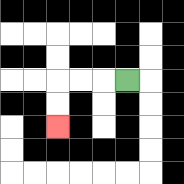{'start': '[5, 3]', 'end': '[2, 5]', 'path_directions': 'L,L,L,D,D', 'path_coordinates': '[[5, 3], [4, 3], [3, 3], [2, 3], [2, 4], [2, 5]]'}